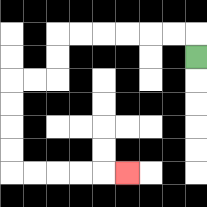{'start': '[8, 2]', 'end': '[5, 7]', 'path_directions': 'U,L,L,L,L,L,L,D,D,L,L,D,D,D,D,R,R,R,R,R', 'path_coordinates': '[[8, 2], [8, 1], [7, 1], [6, 1], [5, 1], [4, 1], [3, 1], [2, 1], [2, 2], [2, 3], [1, 3], [0, 3], [0, 4], [0, 5], [0, 6], [0, 7], [1, 7], [2, 7], [3, 7], [4, 7], [5, 7]]'}